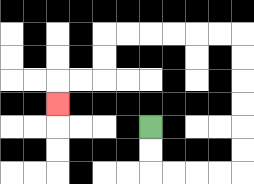{'start': '[6, 5]', 'end': '[2, 4]', 'path_directions': 'D,D,R,R,R,R,U,U,U,U,U,U,L,L,L,L,L,L,D,D,L,L,D', 'path_coordinates': '[[6, 5], [6, 6], [6, 7], [7, 7], [8, 7], [9, 7], [10, 7], [10, 6], [10, 5], [10, 4], [10, 3], [10, 2], [10, 1], [9, 1], [8, 1], [7, 1], [6, 1], [5, 1], [4, 1], [4, 2], [4, 3], [3, 3], [2, 3], [2, 4]]'}